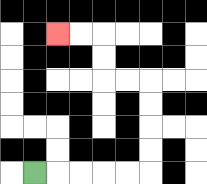{'start': '[1, 7]', 'end': '[2, 1]', 'path_directions': 'R,R,R,R,R,U,U,U,U,L,L,U,U,L,L', 'path_coordinates': '[[1, 7], [2, 7], [3, 7], [4, 7], [5, 7], [6, 7], [6, 6], [6, 5], [6, 4], [6, 3], [5, 3], [4, 3], [4, 2], [4, 1], [3, 1], [2, 1]]'}